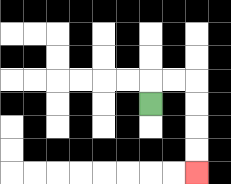{'start': '[6, 4]', 'end': '[8, 7]', 'path_directions': 'U,R,R,D,D,D,D', 'path_coordinates': '[[6, 4], [6, 3], [7, 3], [8, 3], [8, 4], [8, 5], [8, 6], [8, 7]]'}